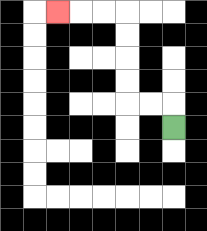{'start': '[7, 5]', 'end': '[2, 0]', 'path_directions': 'U,L,L,U,U,U,U,L,L,L', 'path_coordinates': '[[7, 5], [7, 4], [6, 4], [5, 4], [5, 3], [5, 2], [5, 1], [5, 0], [4, 0], [3, 0], [2, 0]]'}